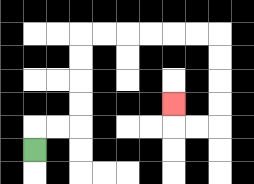{'start': '[1, 6]', 'end': '[7, 4]', 'path_directions': 'U,R,R,U,U,U,U,R,R,R,R,R,R,D,D,D,D,L,L,U', 'path_coordinates': '[[1, 6], [1, 5], [2, 5], [3, 5], [3, 4], [3, 3], [3, 2], [3, 1], [4, 1], [5, 1], [6, 1], [7, 1], [8, 1], [9, 1], [9, 2], [9, 3], [9, 4], [9, 5], [8, 5], [7, 5], [7, 4]]'}